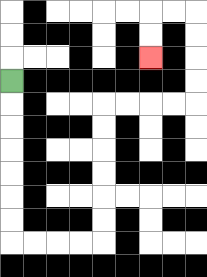{'start': '[0, 3]', 'end': '[6, 2]', 'path_directions': 'D,D,D,D,D,D,D,R,R,R,R,U,U,U,U,U,U,R,R,R,R,U,U,U,U,L,L,D,D', 'path_coordinates': '[[0, 3], [0, 4], [0, 5], [0, 6], [0, 7], [0, 8], [0, 9], [0, 10], [1, 10], [2, 10], [3, 10], [4, 10], [4, 9], [4, 8], [4, 7], [4, 6], [4, 5], [4, 4], [5, 4], [6, 4], [7, 4], [8, 4], [8, 3], [8, 2], [8, 1], [8, 0], [7, 0], [6, 0], [6, 1], [6, 2]]'}